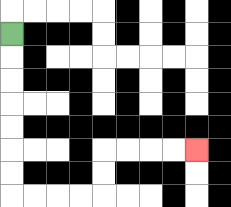{'start': '[0, 1]', 'end': '[8, 6]', 'path_directions': 'D,D,D,D,D,D,D,R,R,R,R,U,U,R,R,R,R', 'path_coordinates': '[[0, 1], [0, 2], [0, 3], [0, 4], [0, 5], [0, 6], [0, 7], [0, 8], [1, 8], [2, 8], [3, 8], [4, 8], [4, 7], [4, 6], [5, 6], [6, 6], [7, 6], [8, 6]]'}